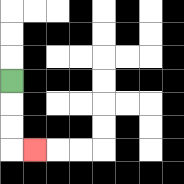{'start': '[0, 3]', 'end': '[1, 6]', 'path_directions': 'D,D,D,R', 'path_coordinates': '[[0, 3], [0, 4], [0, 5], [0, 6], [1, 6]]'}